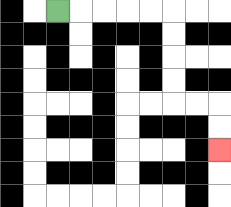{'start': '[2, 0]', 'end': '[9, 6]', 'path_directions': 'R,R,R,R,R,D,D,D,D,R,R,D,D', 'path_coordinates': '[[2, 0], [3, 0], [4, 0], [5, 0], [6, 0], [7, 0], [7, 1], [7, 2], [7, 3], [7, 4], [8, 4], [9, 4], [9, 5], [9, 6]]'}